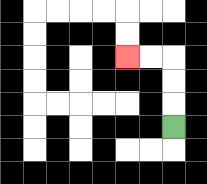{'start': '[7, 5]', 'end': '[5, 2]', 'path_directions': 'U,U,U,L,L', 'path_coordinates': '[[7, 5], [7, 4], [7, 3], [7, 2], [6, 2], [5, 2]]'}